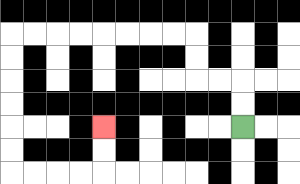{'start': '[10, 5]', 'end': '[4, 5]', 'path_directions': 'U,U,L,L,U,U,L,L,L,L,L,L,L,L,D,D,D,D,D,D,R,R,R,R,U,U', 'path_coordinates': '[[10, 5], [10, 4], [10, 3], [9, 3], [8, 3], [8, 2], [8, 1], [7, 1], [6, 1], [5, 1], [4, 1], [3, 1], [2, 1], [1, 1], [0, 1], [0, 2], [0, 3], [0, 4], [0, 5], [0, 6], [0, 7], [1, 7], [2, 7], [3, 7], [4, 7], [4, 6], [4, 5]]'}